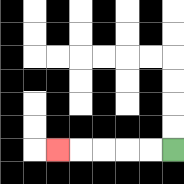{'start': '[7, 6]', 'end': '[2, 6]', 'path_directions': 'L,L,L,L,L', 'path_coordinates': '[[7, 6], [6, 6], [5, 6], [4, 6], [3, 6], [2, 6]]'}